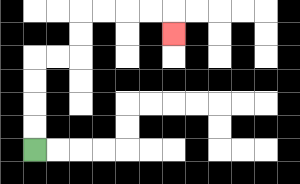{'start': '[1, 6]', 'end': '[7, 1]', 'path_directions': 'U,U,U,U,R,R,U,U,R,R,R,R,D', 'path_coordinates': '[[1, 6], [1, 5], [1, 4], [1, 3], [1, 2], [2, 2], [3, 2], [3, 1], [3, 0], [4, 0], [5, 0], [6, 0], [7, 0], [7, 1]]'}